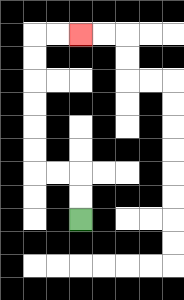{'start': '[3, 9]', 'end': '[3, 1]', 'path_directions': 'U,U,L,L,U,U,U,U,U,U,R,R', 'path_coordinates': '[[3, 9], [3, 8], [3, 7], [2, 7], [1, 7], [1, 6], [1, 5], [1, 4], [1, 3], [1, 2], [1, 1], [2, 1], [3, 1]]'}